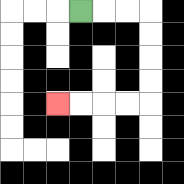{'start': '[3, 0]', 'end': '[2, 4]', 'path_directions': 'R,R,R,D,D,D,D,L,L,L,L', 'path_coordinates': '[[3, 0], [4, 0], [5, 0], [6, 0], [6, 1], [6, 2], [6, 3], [6, 4], [5, 4], [4, 4], [3, 4], [2, 4]]'}